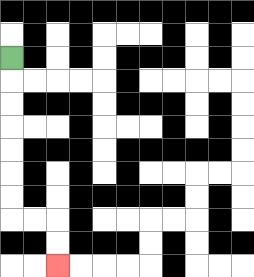{'start': '[0, 2]', 'end': '[2, 11]', 'path_directions': 'D,D,D,D,D,D,D,R,R,D,D', 'path_coordinates': '[[0, 2], [0, 3], [0, 4], [0, 5], [0, 6], [0, 7], [0, 8], [0, 9], [1, 9], [2, 9], [2, 10], [2, 11]]'}